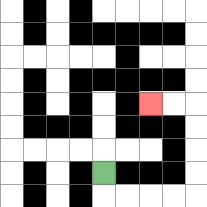{'start': '[4, 7]', 'end': '[6, 4]', 'path_directions': 'D,R,R,R,R,U,U,U,U,L,L', 'path_coordinates': '[[4, 7], [4, 8], [5, 8], [6, 8], [7, 8], [8, 8], [8, 7], [8, 6], [8, 5], [8, 4], [7, 4], [6, 4]]'}